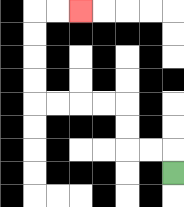{'start': '[7, 7]', 'end': '[3, 0]', 'path_directions': 'U,L,L,U,U,L,L,L,L,U,U,U,U,R,R', 'path_coordinates': '[[7, 7], [7, 6], [6, 6], [5, 6], [5, 5], [5, 4], [4, 4], [3, 4], [2, 4], [1, 4], [1, 3], [1, 2], [1, 1], [1, 0], [2, 0], [3, 0]]'}